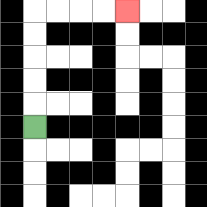{'start': '[1, 5]', 'end': '[5, 0]', 'path_directions': 'U,U,U,U,U,R,R,R,R', 'path_coordinates': '[[1, 5], [1, 4], [1, 3], [1, 2], [1, 1], [1, 0], [2, 0], [3, 0], [4, 0], [5, 0]]'}